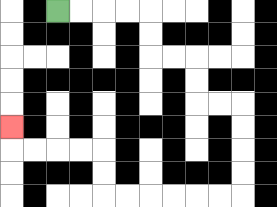{'start': '[2, 0]', 'end': '[0, 5]', 'path_directions': 'R,R,R,R,D,D,R,R,D,D,R,R,D,D,D,D,L,L,L,L,L,L,U,U,L,L,L,L,U', 'path_coordinates': '[[2, 0], [3, 0], [4, 0], [5, 0], [6, 0], [6, 1], [6, 2], [7, 2], [8, 2], [8, 3], [8, 4], [9, 4], [10, 4], [10, 5], [10, 6], [10, 7], [10, 8], [9, 8], [8, 8], [7, 8], [6, 8], [5, 8], [4, 8], [4, 7], [4, 6], [3, 6], [2, 6], [1, 6], [0, 6], [0, 5]]'}